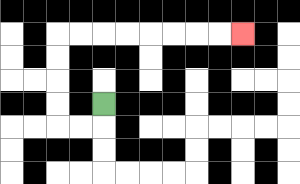{'start': '[4, 4]', 'end': '[10, 1]', 'path_directions': 'D,L,L,U,U,U,U,R,R,R,R,R,R,R,R', 'path_coordinates': '[[4, 4], [4, 5], [3, 5], [2, 5], [2, 4], [2, 3], [2, 2], [2, 1], [3, 1], [4, 1], [5, 1], [6, 1], [7, 1], [8, 1], [9, 1], [10, 1]]'}